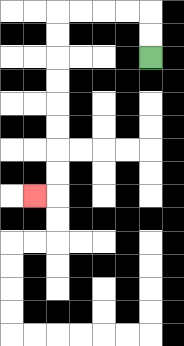{'start': '[6, 2]', 'end': '[1, 8]', 'path_directions': 'U,U,L,L,L,L,D,D,D,D,D,D,D,D,L', 'path_coordinates': '[[6, 2], [6, 1], [6, 0], [5, 0], [4, 0], [3, 0], [2, 0], [2, 1], [2, 2], [2, 3], [2, 4], [2, 5], [2, 6], [2, 7], [2, 8], [1, 8]]'}